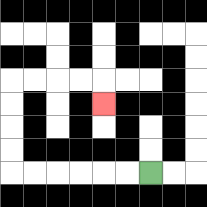{'start': '[6, 7]', 'end': '[4, 4]', 'path_directions': 'L,L,L,L,L,L,U,U,U,U,R,R,R,R,D', 'path_coordinates': '[[6, 7], [5, 7], [4, 7], [3, 7], [2, 7], [1, 7], [0, 7], [0, 6], [0, 5], [0, 4], [0, 3], [1, 3], [2, 3], [3, 3], [4, 3], [4, 4]]'}